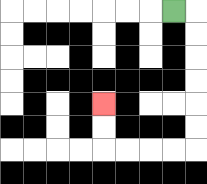{'start': '[7, 0]', 'end': '[4, 4]', 'path_directions': 'R,D,D,D,D,D,D,L,L,L,L,U,U', 'path_coordinates': '[[7, 0], [8, 0], [8, 1], [8, 2], [8, 3], [8, 4], [8, 5], [8, 6], [7, 6], [6, 6], [5, 6], [4, 6], [4, 5], [4, 4]]'}